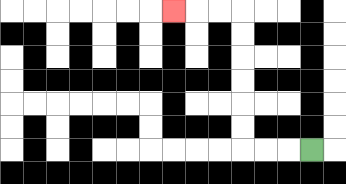{'start': '[13, 6]', 'end': '[7, 0]', 'path_directions': 'L,L,L,U,U,U,U,U,U,L,L,L', 'path_coordinates': '[[13, 6], [12, 6], [11, 6], [10, 6], [10, 5], [10, 4], [10, 3], [10, 2], [10, 1], [10, 0], [9, 0], [8, 0], [7, 0]]'}